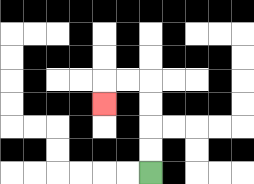{'start': '[6, 7]', 'end': '[4, 4]', 'path_directions': 'U,U,U,U,L,L,D', 'path_coordinates': '[[6, 7], [6, 6], [6, 5], [6, 4], [6, 3], [5, 3], [4, 3], [4, 4]]'}